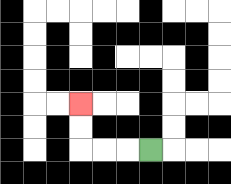{'start': '[6, 6]', 'end': '[3, 4]', 'path_directions': 'L,L,L,U,U', 'path_coordinates': '[[6, 6], [5, 6], [4, 6], [3, 6], [3, 5], [3, 4]]'}